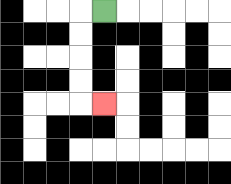{'start': '[4, 0]', 'end': '[4, 4]', 'path_directions': 'L,D,D,D,D,R', 'path_coordinates': '[[4, 0], [3, 0], [3, 1], [3, 2], [3, 3], [3, 4], [4, 4]]'}